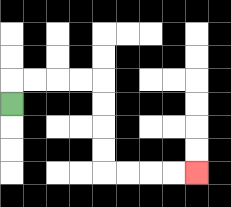{'start': '[0, 4]', 'end': '[8, 7]', 'path_directions': 'U,R,R,R,R,D,D,D,D,R,R,R,R', 'path_coordinates': '[[0, 4], [0, 3], [1, 3], [2, 3], [3, 3], [4, 3], [4, 4], [4, 5], [4, 6], [4, 7], [5, 7], [6, 7], [7, 7], [8, 7]]'}